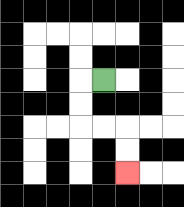{'start': '[4, 3]', 'end': '[5, 7]', 'path_directions': 'L,D,D,R,R,D,D', 'path_coordinates': '[[4, 3], [3, 3], [3, 4], [3, 5], [4, 5], [5, 5], [5, 6], [5, 7]]'}